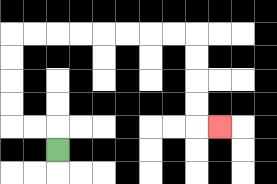{'start': '[2, 6]', 'end': '[9, 5]', 'path_directions': 'U,L,L,U,U,U,U,R,R,R,R,R,R,R,R,D,D,D,D,R', 'path_coordinates': '[[2, 6], [2, 5], [1, 5], [0, 5], [0, 4], [0, 3], [0, 2], [0, 1], [1, 1], [2, 1], [3, 1], [4, 1], [5, 1], [6, 1], [7, 1], [8, 1], [8, 2], [8, 3], [8, 4], [8, 5], [9, 5]]'}